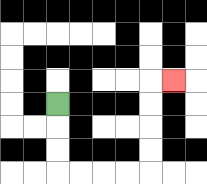{'start': '[2, 4]', 'end': '[7, 3]', 'path_directions': 'D,D,D,R,R,R,R,U,U,U,U,R', 'path_coordinates': '[[2, 4], [2, 5], [2, 6], [2, 7], [3, 7], [4, 7], [5, 7], [6, 7], [6, 6], [6, 5], [6, 4], [6, 3], [7, 3]]'}